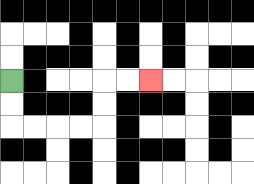{'start': '[0, 3]', 'end': '[6, 3]', 'path_directions': 'D,D,R,R,R,R,U,U,R,R', 'path_coordinates': '[[0, 3], [0, 4], [0, 5], [1, 5], [2, 5], [3, 5], [4, 5], [4, 4], [4, 3], [5, 3], [6, 3]]'}